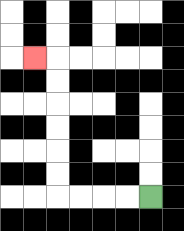{'start': '[6, 8]', 'end': '[1, 2]', 'path_directions': 'L,L,L,L,U,U,U,U,U,U,L', 'path_coordinates': '[[6, 8], [5, 8], [4, 8], [3, 8], [2, 8], [2, 7], [2, 6], [2, 5], [2, 4], [2, 3], [2, 2], [1, 2]]'}